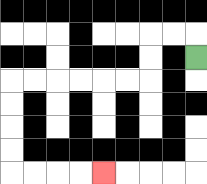{'start': '[8, 2]', 'end': '[4, 7]', 'path_directions': 'U,L,L,D,D,L,L,L,L,L,L,D,D,D,D,R,R,R,R', 'path_coordinates': '[[8, 2], [8, 1], [7, 1], [6, 1], [6, 2], [6, 3], [5, 3], [4, 3], [3, 3], [2, 3], [1, 3], [0, 3], [0, 4], [0, 5], [0, 6], [0, 7], [1, 7], [2, 7], [3, 7], [4, 7]]'}